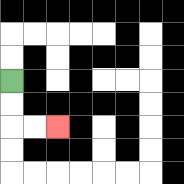{'start': '[0, 3]', 'end': '[2, 5]', 'path_directions': 'D,D,R,R', 'path_coordinates': '[[0, 3], [0, 4], [0, 5], [1, 5], [2, 5]]'}